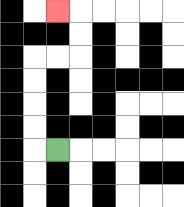{'start': '[2, 6]', 'end': '[2, 0]', 'path_directions': 'L,U,U,U,U,R,R,U,U,L', 'path_coordinates': '[[2, 6], [1, 6], [1, 5], [1, 4], [1, 3], [1, 2], [2, 2], [3, 2], [3, 1], [3, 0], [2, 0]]'}